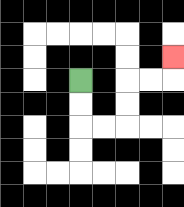{'start': '[3, 3]', 'end': '[7, 2]', 'path_directions': 'D,D,R,R,U,U,R,R,U', 'path_coordinates': '[[3, 3], [3, 4], [3, 5], [4, 5], [5, 5], [5, 4], [5, 3], [6, 3], [7, 3], [7, 2]]'}